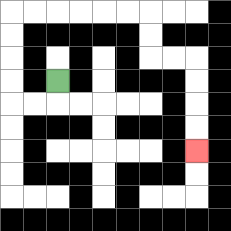{'start': '[2, 3]', 'end': '[8, 6]', 'path_directions': 'D,L,L,U,U,U,U,R,R,R,R,R,R,D,D,R,R,D,D,D,D', 'path_coordinates': '[[2, 3], [2, 4], [1, 4], [0, 4], [0, 3], [0, 2], [0, 1], [0, 0], [1, 0], [2, 0], [3, 0], [4, 0], [5, 0], [6, 0], [6, 1], [6, 2], [7, 2], [8, 2], [8, 3], [8, 4], [8, 5], [8, 6]]'}